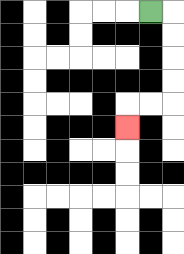{'start': '[6, 0]', 'end': '[5, 5]', 'path_directions': 'R,D,D,D,D,L,L,D', 'path_coordinates': '[[6, 0], [7, 0], [7, 1], [7, 2], [7, 3], [7, 4], [6, 4], [5, 4], [5, 5]]'}